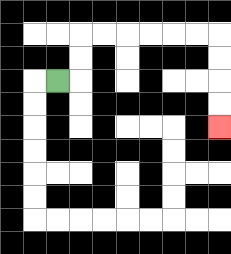{'start': '[2, 3]', 'end': '[9, 5]', 'path_directions': 'R,U,U,R,R,R,R,R,R,D,D,D,D', 'path_coordinates': '[[2, 3], [3, 3], [3, 2], [3, 1], [4, 1], [5, 1], [6, 1], [7, 1], [8, 1], [9, 1], [9, 2], [9, 3], [9, 4], [9, 5]]'}